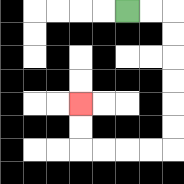{'start': '[5, 0]', 'end': '[3, 4]', 'path_directions': 'R,R,D,D,D,D,D,D,L,L,L,L,U,U', 'path_coordinates': '[[5, 0], [6, 0], [7, 0], [7, 1], [7, 2], [7, 3], [7, 4], [7, 5], [7, 6], [6, 6], [5, 6], [4, 6], [3, 6], [3, 5], [3, 4]]'}